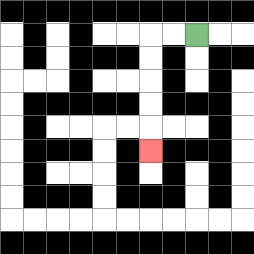{'start': '[8, 1]', 'end': '[6, 6]', 'path_directions': 'L,L,D,D,D,D,D', 'path_coordinates': '[[8, 1], [7, 1], [6, 1], [6, 2], [6, 3], [6, 4], [6, 5], [6, 6]]'}